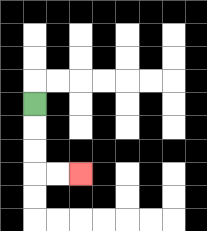{'start': '[1, 4]', 'end': '[3, 7]', 'path_directions': 'D,D,D,R,R', 'path_coordinates': '[[1, 4], [1, 5], [1, 6], [1, 7], [2, 7], [3, 7]]'}